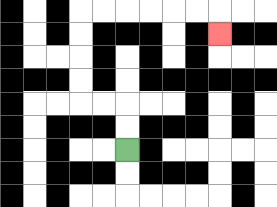{'start': '[5, 6]', 'end': '[9, 1]', 'path_directions': 'U,U,L,L,U,U,U,U,R,R,R,R,R,R,D', 'path_coordinates': '[[5, 6], [5, 5], [5, 4], [4, 4], [3, 4], [3, 3], [3, 2], [3, 1], [3, 0], [4, 0], [5, 0], [6, 0], [7, 0], [8, 0], [9, 0], [9, 1]]'}